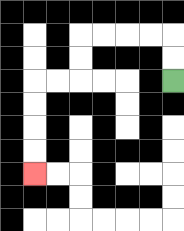{'start': '[7, 3]', 'end': '[1, 7]', 'path_directions': 'U,U,L,L,L,L,D,D,L,L,D,D,D,D', 'path_coordinates': '[[7, 3], [7, 2], [7, 1], [6, 1], [5, 1], [4, 1], [3, 1], [3, 2], [3, 3], [2, 3], [1, 3], [1, 4], [1, 5], [1, 6], [1, 7]]'}